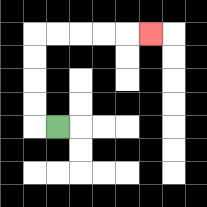{'start': '[2, 5]', 'end': '[6, 1]', 'path_directions': 'L,U,U,U,U,R,R,R,R,R', 'path_coordinates': '[[2, 5], [1, 5], [1, 4], [1, 3], [1, 2], [1, 1], [2, 1], [3, 1], [4, 1], [5, 1], [6, 1]]'}